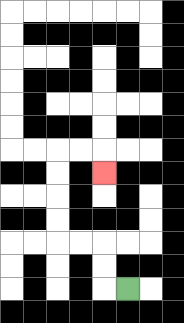{'start': '[5, 12]', 'end': '[4, 7]', 'path_directions': 'L,U,U,L,L,U,U,U,U,R,R,D', 'path_coordinates': '[[5, 12], [4, 12], [4, 11], [4, 10], [3, 10], [2, 10], [2, 9], [2, 8], [2, 7], [2, 6], [3, 6], [4, 6], [4, 7]]'}